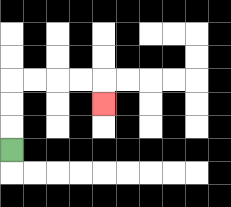{'start': '[0, 6]', 'end': '[4, 4]', 'path_directions': 'U,U,U,R,R,R,R,D', 'path_coordinates': '[[0, 6], [0, 5], [0, 4], [0, 3], [1, 3], [2, 3], [3, 3], [4, 3], [4, 4]]'}